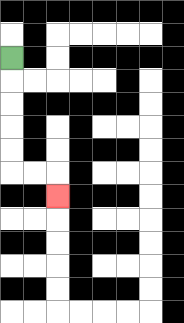{'start': '[0, 2]', 'end': '[2, 8]', 'path_directions': 'D,D,D,D,D,R,R,D', 'path_coordinates': '[[0, 2], [0, 3], [0, 4], [0, 5], [0, 6], [0, 7], [1, 7], [2, 7], [2, 8]]'}